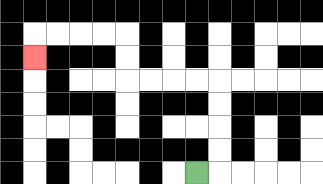{'start': '[8, 7]', 'end': '[1, 2]', 'path_directions': 'R,U,U,U,U,L,L,L,L,U,U,L,L,L,L,D', 'path_coordinates': '[[8, 7], [9, 7], [9, 6], [9, 5], [9, 4], [9, 3], [8, 3], [7, 3], [6, 3], [5, 3], [5, 2], [5, 1], [4, 1], [3, 1], [2, 1], [1, 1], [1, 2]]'}